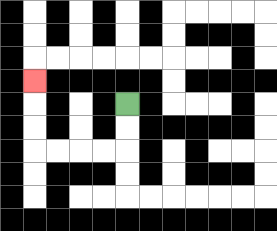{'start': '[5, 4]', 'end': '[1, 3]', 'path_directions': 'D,D,L,L,L,L,U,U,U', 'path_coordinates': '[[5, 4], [5, 5], [5, 6], [4, 6], [3, 6], [2, 6], [1, 6], [1, 5], [1, 4], [1, 3]]'}